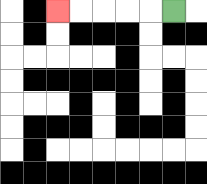{'start': '[7, 0]', 'end': '[2, 0]', 'path_directions': 'L,L,L,L,L', 'path_coordinates': '[[7, 0], [6, 0], [5, 0], [4, 0], [3, 0], [2, 0]]'}